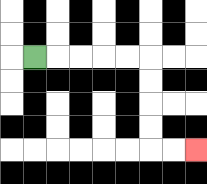{'start': '[1, 2]', 'end': '[8, 6]', 'path_directions': 'R,R,R,R,R,D,D,D,D,R,R', 'path_coordinates': '[[1, 2], [2, 2], [3, 2], [4, 2], [5, 2], [6, 2], [6, 3], [6, 4], [6, 5], [6, 6], [7, 6], [8, 6]]'}